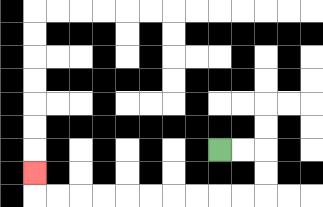{'start': '[9, 6]', 'end': '[1, 7]', 'path_directions': 'R,R,D,D,L,L,L,L,L,L,L,L,L,L,U', 'path_coordinates': '[[9, 6], [10, 6], [11, 6], [11, 7], [11, 8], [10, 8], [9, 8], [8, 8], [7, 8], [6, 8], [5, 8], [4, 8], [3, 8], [2, 8], [1, 8], [1, 7]]'}